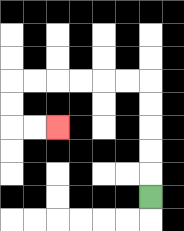{'start': '[6, 8]', 'end': '[2, 5]', 'path_directions': 'U,U,U,U,U,L,L,L,L,L,L,D,D,R,R', 'path_coordinates': '[[6, 8], [6, 7], [6, 6], [6, 5], [6, 4], [6, 3], [5, 3], [4, 3], [3, 3], [2, 3], [1, 3], [0, 3], [0, 4], [0, 5], [1, 5], [2, 5]]'}